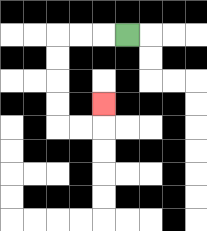{'start': '[5, 1]', 'end': '[4, 4]', 'path_directions': 'L,L,L,D,D,D,D,R,R,U', 'path_coordinates': '[[5, 1], [4, 1], [3, 1], [2, 1], [2, 2], [2, 3], [2, 4], [2, 5], [3, 5], [4, 5], [4, 4]]'}